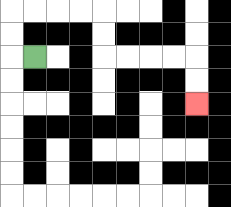{'start': '[1, 2]', 'end': '[8, 4]', 'path_directions': 'L,U,U,R,R,R,R,D,D,R,R,R,R,D,D', 'path_coordinates': '[[1, 2], [0, 2], [0, 1], [0, 0], [1, 0], [2, 0], [3, 0], [4, 0], [4, 1], [4, 2], [5, 2], [6, 2], [7, 2], [8, 2], [8, 3], [8, 4]]'}